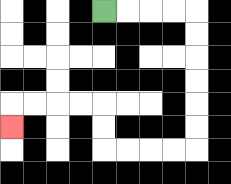{'start': '[4, 0]', 'end': '[0, 5]', 'path_directions': 'R,R,R,R,D,D,D,D,D,D,L,L,L,L,U,U,L,L,L,L,D', 'path_coordinates': '[[4, 0], [5, 0], [6, 0], [7, 0], [8, 0], [8, 1], [8, 2], [8, 3], [8, 4], [8, 5], [8, 6], [7, 6], [6, 6], [5, 6], [4, 6], [4, 5], [4, 4], [3, 4], [2, 4], [1, 4], [0, 4], [0, 5]]'}